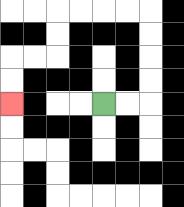{'start': '[4, 4]', 'end': '[0, 4]', 'path_directions': 'R,R,U,U,U,U,L,L,L,L,D,D,L,L,D,D', 'path_coordinates': '[[4, 4], [5, 4], [6, 4], [6, 3], [6, 2], [6, 1], [6, 0], [5, 0], [4, 0], [3, 0], [2, 0], [2, 1], [2, 2], [1, 2], [0, 2], [0, 3], [0, 4]]'}